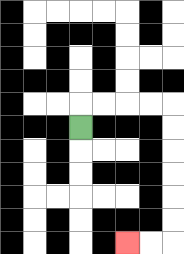{'start': '[3, 5]', 'end': '[5, 10]', 'path_directions': 'U,R,R,R,R,D,D,D,D,D,D,L,L', 'path_coordinates': '[[3, 5], [3, 4], [4, 4], [5, 4], [6, 4], [7, 4], [7, 5], [7, 6], [7, 7], [7, 8], [7, 9], [7, 10], [6, 10], [5, 10]]'}